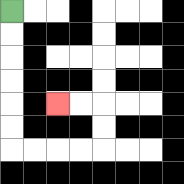{'start': '[0, 0]', 'end': '[2, 4]', 'path_directions': 'D,D,D,D,D,D,R,R,R,R,U,U,L,L', 'path_coordinates': '[[0, 0], [0, 1], [0, 2], [0, 3], [0, 4], [0, 5], [0, 6], [1, 6], [2, 6], [3, 6], [4, 6], [4, 5], [4, 4], [3, 4], [2, 4]]'}